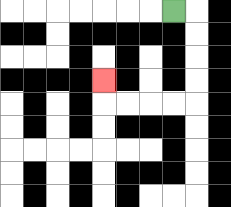{'start': '[7, 0]', 'end': '[4, 3]', 'path_directions': 'R,D,D,D,D,L,L,L,L,U', 'path_coordinates': '[[7, 0], [8, 0], [8, 1], [8, 2], [8, 3], [8, 4], [7, 4], [6, 4], [5, 4], [4, 4], [4, 3]]'}